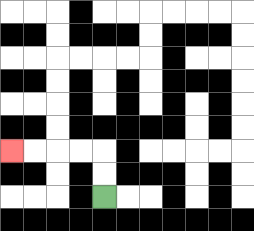{'start': '[4, 8]', 'end': '[0, 6]', 'path_directions': 'U,U,L,L,L,L', 'path_coordinates': '[[4, 8], [4, 7], [4, 6], [3, 6], [2, 6], [1, 6], [0, 6]]'}